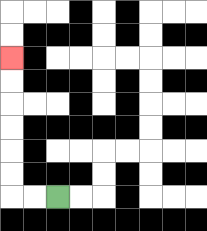{'start': '[2, 8]', 'end': '[0, 2]', 'path_directions': 'L,L,U,U,U,U,U,U', 'path_coordinates': '[[2, 8], [1, 8], [0, 8], [0, 7], [0, 6], [0, 5], [0, 4], [0, 3], [0, 2]]'}